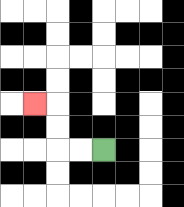{'start': '[4, 6]', 'end': '[1, 4]', 'path_directions': 'L,L,U,U,L', 'path_coordinates': '[[4, 6], [3, 6], [2, 6], [2, 5], [2, 4], [1, 4]]'}